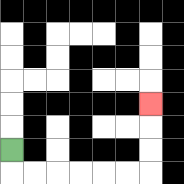{'start': '[0, 6]', 'end': '[6, 4]', 'path_directions': 'D,R,R,R,R,R,R,U,U,U', 'path_coordinates': '[[0, 6], [0, 7], [1, 7], [2, 7], [3, 7], [4, 7], [5, 7], [6, 7], [6, 6], [6, 5], [6, 4]]'}